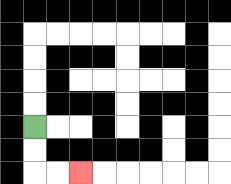{'start': '[1, 5]', 'end': '[3, 7]', 'path_directions': 'D,D,R,R', 'path_coordinates': '[[1, 5], [1, 6], [1, 7], [2, 7], [3, 7]]'}